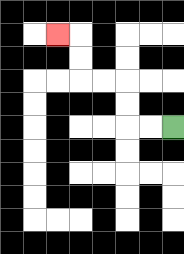{'start': '[7, 5]', 'end': '[2, 1]', 'path_directions': 'L,L,U,U,L,L,U,U,L', 'path_coordinates': '[[7, 5], [6, 5], [5, 5], [5, 4], [5, 3], [4, 3], [3, 3], [3, 2], [3, 1], [2, 1]]'}